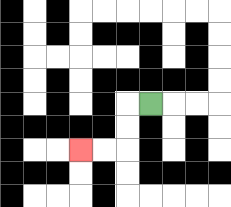{'start': '[6, 4]', 'end': '[3, 6]', 'path_directions': 'L,D,D,L,L', 'path_coordinates': '[[6, 4], [5, 4], [5, 5], [5, 6], [4, 6], [3, 6]]'}